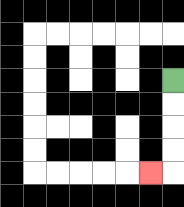{'start': '[7, 3]', 'end': '[6, 7]', 'path_directions': 'D,D,D,D,L', 'path_coordinates': '[[7, 3], [7, 4], [7, 5], [7, 6], [7, 7], [6, 7]]'}